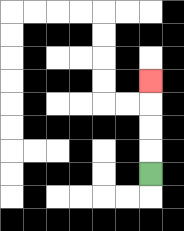{'start': '[6, 7]', 'end': '[6, 3]', 'path_directions': 'U,U,U,U', 'path_coordinates': '[[6, 7], [6, 6], [6, 5], [6, 4], [6, 3]]'}